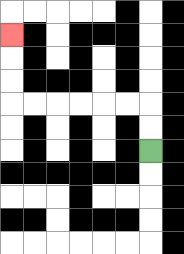{'start': '[6, 6]', 'end': '[0, 1]', 'path_directions': 'U,U,L,L,L,L,L,L,U,U,U', 'path_coordinates': '[[6, 6], [6, 5], [6, 4], [5, 4], [4, 4], [3, 4], [2, 4], [1, 4], [0, 4], [0, 3], [0, 2], [0, 1]]'}